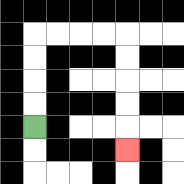{'start': '[1, 5]', 'end': '[5, 6]', 'path_directions': 'U,U,U,U,R,R,R,R,D,D,D,D,D', 'path_coordinates': '[[1, 5], [1, 4], [1, 3], [1, 2], [1, 1], [2, 1], [3, 1], [4, 1], [5, 1], [5, 2], [5, 3], [5, 4], [5, 5], [5, 6]]'}